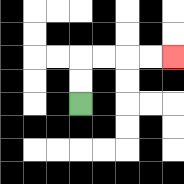{'start': '[3, 4]', 'end': '[7, 2]', 'path_directions': 'U,U,R,R,R,R', 'path_coordinates': '[[3, 4], [3, 3], [3, 2], [4, 2], [5, 2], [6, 2], [7, 2]]'}